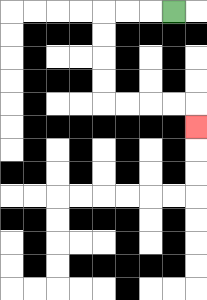{'start': '[7, 0]', 'end': '[8, 5]', 'path_directions': 'L,L,L,D,D,D,D,R,R,R,R,D', 'path_coordinates': '[[7, 0], [6, 0], [5, 0], [4, 0], [4, 1], [4, 2], [4, 3], [4, 4], [5, 4], [6, 4], [7, 4], [8, 4], [8, 5]]'}